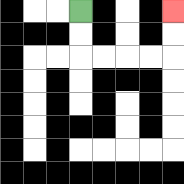{'start': '[3, 0]', 'end': '[7, 0]', 'path_directions': 'D,D,R,R,R,R,U,U', 'path_coordinates': '[[3, 0], [3, 1], [3, 2], [4, 2], [5, 2], [6, 2], [7, 2], [7, 1], [7, 0]]'}